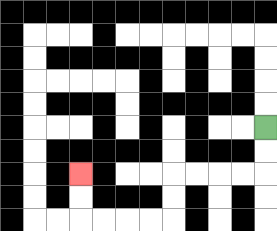{'start': '[11, 5]', 'end': '[3, 7]', 'path_directions': 'D,D,L,L,L,L,D,D,L,L,L,L,U,U', 'path_coordinates': '[[11, 5], [11, 6], [11, 7], [10, 7], [9, 7], [8, 7], [7, 7], [7, 8], [7, 9], [6, 9], [5, 9], [4, 9], [3, 9], [3, 8], [3, 7]]'}